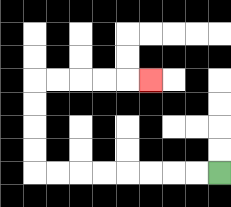{'start': '[9, 7]', 'end': '[6, 3]', 'path_directions': 'L,L,L,L,L,L,L,L,U,U,U,U,R,R,R,R,R', 'path_coordinates': '[[9, 7], [8, 7], [7, 7], [6, 7], [5, 7], [4, 7], [3, 7], [2, 7], [1, 7], [1, 6], [1, 5], [1, 4], [1, 3], [2, 3], [3, 3], [4, 3], [5, 3], [6, 3]]'}